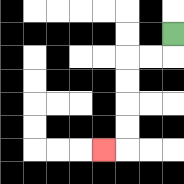{'start': '[7, 1]', 'end': '[4, 6]', 'path_directions': 'D,L,L,D,D,D,D,L', 'path_coordinates': '[[7, 1], [7, 2], [6, 2], [5, 2], [5, 3], [5, 4], [5, 5], [5, 6], [4, 6]]'}